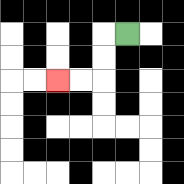{'start': '[5, 1]', 'end': '[2, 3]', 'path_directions': 'L,D,D,L,L', 'path_coordinates': '[[5, 1], [4, 1], [4, 2], [4, 3], [3, 3], [2, 3]]'}